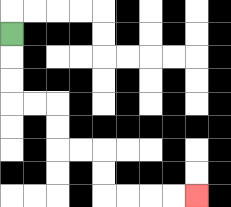{'start': '[0, 1]', 'end': '[8, 8]', 'path_directions': 'D,D,D,R,R,D,D,R,R,D,D,R,R,R,R', 'path_coordinates': '[[0, 1], [0, 2], [0, 3], [0, 4], [1, 4], [2, 4], [2, 5], [2, 6], [3, 6], [4, 6], [4, 7], [4, 8], [5, 8], [6, 8], [7, 8], [8, 8]]'}